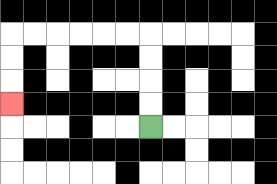{'start': '[6, 5]', 'end': '[0, 4]', 'path_directions': 'U,U,U,U,L,L,L,L,L,L,D,D,D', 'path_coordinates': '[[6, 5], [6, 4], [6, 3], [6, 2], [6, 1], [5, 1], [4, 1], [3, 1], [2, 1], [1, 1], [0, 1], [0, 2], [0, 3], [0, 4]]'}